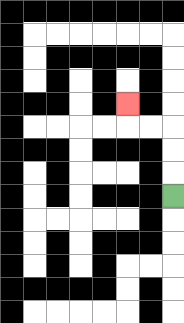{'start': '[7, 8]', 'end': '[5, 4]', 'path_directions': 'U,U,U,L,L,U', 'path_coordinates': '[[7, 8], [7, 7], [7, 6], [7, 5], [6, 5], [5, 5], [5, 4]]'}